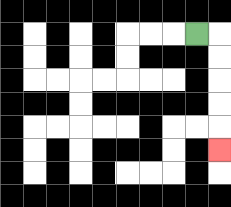{'start': '[8, 1]', 'end': '[9, 6]', 'path_directions': 'R,D,D,D,D,D', 'path_coordinates': '[[8, 1], [9, 1], [9, 2], [9, 3], [9, 4], [9, 5], [9, 6]]'}